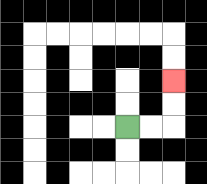{'start': '[5, 5]', 'end': '[7, 3]', 'path_directions': 'R,R,U,U', 'path_coordinates': '[[5, 5], [6, 5], [7, 5], [7, 4], [7, 3]]'}